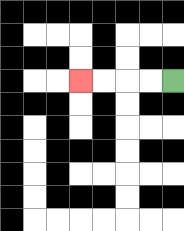{'start': '[7, 3]', 'end': '[3, 3]', 'path_directions': 'L,L,L,L', 'path_coordinates': '[[7, 3], [6, 3], [5, 3], [4, 3], [3, 3]]'}